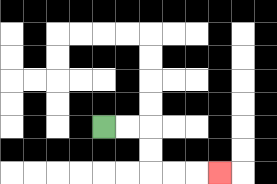{'start': '[4, 5]', 'end': '[9, 7]', 'path_directions': 'R,R,D,D,R,R,R', 'path_coordinates': '[[4, 5], [5, 5], [6, 5], [6, 6], [6, 7], [7, 7], [8, 7], [9, 7]]'}